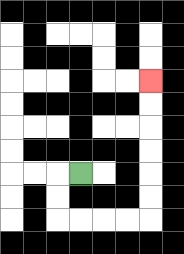{'start': '[3, 7]', 'end': '[6, 3]', 'path_directions': 'L,D,D,R,R,R,R,U,U,U,U,U,U', 'path_coordinates': '[[3, 7], [2, 7], [2, 8], [2, 9], [3, 9], [4, 9], [5, 9], [6, 9], [6, 8], [6, 7], [6, 6], [6, 5], [6, 4], [6, 3]]'}